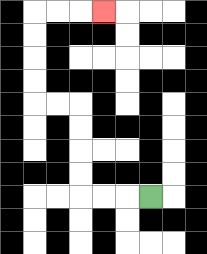{'start': '[6, 8]', 'end': '[4, 0]', 'path_directions': 'L,L,L,U,U,U,U,L,L,U,U,U,U,R,R,R', 'path_coordinates': '[[6, 8], [5, 8], [4, 8], [3, 8], [3, 7], [3, 6], [3, 5], [3, 4], [2, 4], [1, 4], [1, 3], [1, 2], [1, 1], [1, 0], [2, 0], [3, 0], [4, 0]]'}